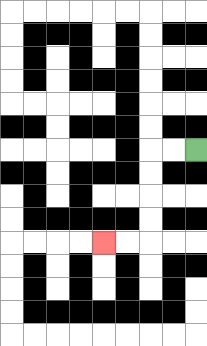{'start': '[8, 6]', 'end': '[4, 10]', 'path_directions': 'L,L,D,D,D,D,L,L', 'path_coordinates': '[[8, 6], [7, 6], [6, 6], [6, 7], [6, 8], [6, 9], [6, 10], [5, 10], [4, 10]]'}